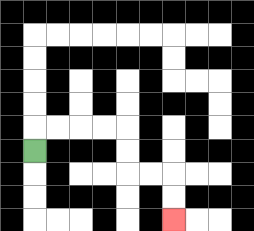{'start': '[1, 6]', 'end': '[7, 9]', 'path_directions': 'U,R,R,R,R,D,D,R,R,D,D', 'path_coordinates': '[[1, 6], [1, 5], [2, 5], [3, 5], [4, 5], [5, 5], [5, 6], [5, 7], [6, 7], [7, 7], [7, 8], [7, 9]]'}